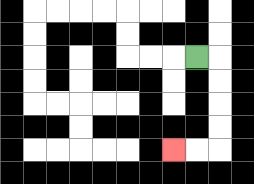{'start': '[8, 2]', 'end': '[7, 6]', 'path_directions': 'R,D,D,D,D,L,L', 'path_coordinates': '[[8, 2], [9, 2], [9, 3], [9, 4], [9, 5], [9, 6], [8, 6], [7, 6]]'}